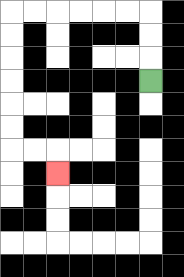{'start': '[6, 3]', 'end': '[2, 7]', 'path_directions': 'U,U,U,L,L,L,L,L,L,D,D,D,D,D,D,R,R,D', 'path_coordinates': '[[6, 3], [6, 2], [6, 1], [6, 0], [5, 0], [4, 0], [3, 0], [2, 0], [1, 0], [0, 0], [0, 1], [0, 2], [0, 3], [0, 4], [0, 5], [0, 6], [1, 6], [2, 6], [2, 7]]'}